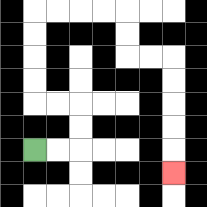{'start': '[1, 6]', 'end': '[7, 7]', 'path_directions': 'R,R,U,U,L,L,U,U,U,U,R,R,R,R,D,D,R,R,D,D,D,D,D', 'path_coordinates': '[[1, 6], [2, 6], [3, 6], [3, 5], [3, 4], [2, 4], [1, 4], [1, 3], [1, 2], [1, 1], [1, 0], [2, 0], [3, 0], [4, 0], [5, 0], [5, 1], [5, 2], [6, 2], [7, 2], [7, 3], [7, 4], [7, 5], [7, 6], [7, 7]]'}